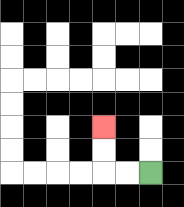{'start': '[6, 7]', 'end': '[4, 5]', 'path_directions': 'L,L,U,U', 'path_coordinates': '[[6, 7], [5, 7], [4, 7], [4, 6], [4, 5]]'}